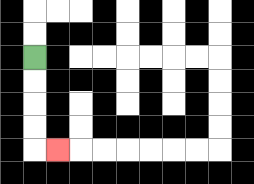{'start': '[1, 2]', 'end': '[2, 6]', 'path_directions': 'D,D,D,D,R', 'path_coordinates': '[[1, 2], [1, 3], [1, 4], [1, 5], [1, 6], [2, 6]]'}